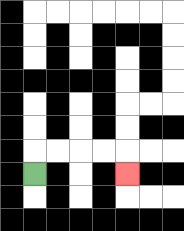{'start': '[1, 7]', 'end': '[5, 7]', 'path_directions': 'U,R,R,R,R,D', 'path_coordinates': '[[1, 7], [1, 6], [2, 6], [3, 6], [4, 6], [5, 6], [5, 7]]'}